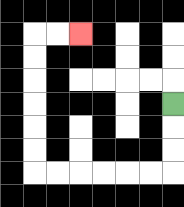{'start': '[7, 4]', 'end': '[3, 1]', 'path_directions': 'D,D,D,L,L,L,L,L,L,U,U,U,U,U,U,R,R', 'path_coordinates': '[[7, 4], [7, 5], [7, 6], [7, 7], [6, 7], [5, 7], [4, 7], [3, 7], [2, 7], [1, 7], [1, 6], [1, 5], [1, 4], [1, 3], [1, 2], [1, 1], [2, 1], [3, 1]]'}